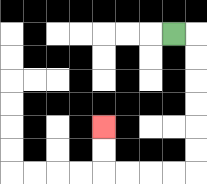{'start': '[7, 1]', 'end': '[4, 5]', 'path_directions': 'R,D,D,D,D,D,D,L,L,L,L,U,U', 'path_coordinates': '[[7, 1], [8, 1], [8, 2], [8, 3], [8, 4], [8, 5], [8, 6], [8, 7], [7, 7], [6, 7], [5, 7], [4, 7], [4, 6], [4, 5]]'}